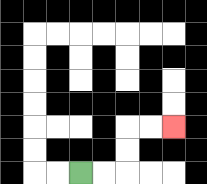{'start': '[3, 7]', 'end': '[7, 5]', 'path_directions': 'R,R,U,U,R,R', 'path_coordinates': '[[3, 7], [4, 7], [5, 7], [5, 6], [5, 5], [6, 5], [7, 5]]'}